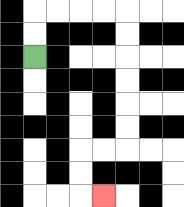{'start': '[1, 2]', 'end': '[4, 8]', 'path_directions': 'U,U,R,R,R,R,D,D,D,D,D,D,L,L,D,D,R', 'path_coordinates': '[[1, 2], [1, 1], [1, 0], [2, 0], [3, 0], [4, 0], [5, 0], [5, 1], [5, 2], [5, 3], [5, 4], [5, 5], [5, 6], [4, 6], [3, 6], [3, 7], [3, 8], [4, 8]]'}